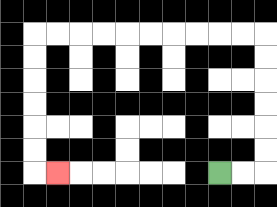{'start': '[9, 7]', 'end': '[2, 7]', 'path_directions': 'R,R,U,U,U,U,U,U,L,L,L,L,L,L,L,L,L,L,D,D,D,D,D,D,R', 'path_coordinates': '[[9, 7], [10, 7], [11, 7], [11, 6], [11, 5], [11, 4], [11, 3], [11, 2], [11, 1], [10, 1], [9, 1], [8, 1], [7, 1], [6, 1], [5, 1], [4, 1], [3, 1], [2, 1], [1, 1], [1, 2], [1, 3], [1, 4], [1, 5], [1, 6], [1, 7], [2, 7]]'}